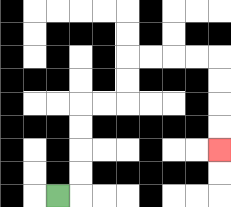{'start': '[2, 8]', 'end': '[9, 6]', 'path_directions': 'R,U,U,U,U,R,R,U,U,R,R,R,R,D,D,D,D', 'path_coordinates': '[[2, 8], [3, 8], [3, 7], [3, 6], [3, 5], [3, 4], [4, 4], [5, 4], [5, 3], [5, 2], [6, 2], [7, 2], [8, 2], [9, 2], [9, 3], [9, 4], [9, 5], [9, 6]]'}